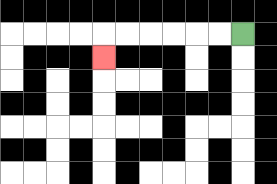{'start': '[10, 1]', 'end': '[4, 2]', 'path_directions': 'L,L,L,L,L,L,D', 'path_coordinates': '[[10, 1], [9, 1], [8, 1], [7, 1], [6, 1], [5, 1], [4, 1], [4, 2]]'}